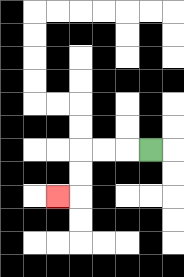{'start': '[6, 6]', 'end': '[2, 8]', 'path_directions': 'L,L,L,D,D,L', 'path_coordinates': '[[6, 6], [5, 6], [4, 6], [3, 6], [3, 7], [3, 8], [2, 8]]'}